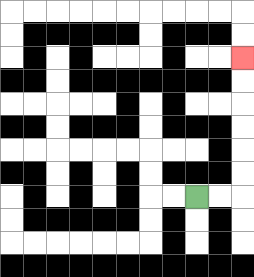{'start': '[8, 8]', 'end': '[10, 2]', 'path_directions': 'R,R,U,U,U,U,U,U', 'path_coordinates': '[[8, 8], [9, 8], [10, 8], [10, 7], [10, 6], [10, 5], [10, 4], [10, 3], [10, 2]]'}